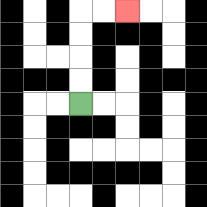{'start': '[3, 4]', 'end': '[5, 0]', 'path_directions': 'U,U,U,U,R,R', 'path_coordinates': '[[3, 4], [3, 3], [3, 2], [3, 1], [3, 0], [4, 0], [5, 0]]'}